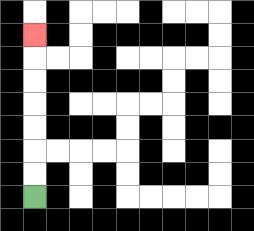{'start': '[1, 8]', 'end': '[1, 1]', 'path_directions': 'U,U,U,U,U,U,U', 'path_coordinates': '[[1, 8], [1, 7], [1, 6], [1, 5], [1, 4], [1, 3], [1, 2], [1, 1]]'}